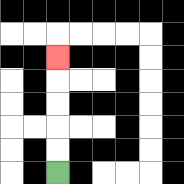{'start': '[2, 7]', 'end': '[2, 2]', 'path_directions': 'U,U,U,U,U', 'path_coordinates': '[[2, 7], [2, 6], [2, 5], [2, 4], [2, 3], [2, 2]]'}